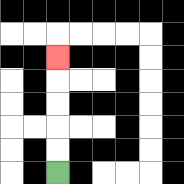{'start': '[2, 7]', 'end': '[2, 2]', 'path_directions': 'U,U,U,U,U', 'path_coordinates': '[[2, 7], [2, 6], [2, 5], [2, 4], [2, 3], [2, 2]]'}